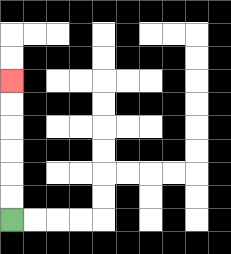{'start': '[0, 9]', 'end': '[0, 3]', 'path_directions': 'U,U,U,U,U,U', 'path_coordinates': '[[0, 9], [0, 8], [0, 7], [0, 6], [0, 5], [0, 4], [0, 3]]'}